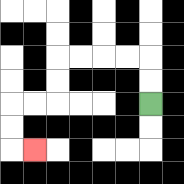{'start': '[6, 4]', 'end': '[1, 6]', 'path_directions': 'U,U,L,L,L,L,D,D,L,L,D,D,R', 'path_coordinates': '[[6, 4], [6, 3], [6, 2], [5, 2], [4, 2], [3, 2], [2, 2], [2, 3], [2, 4], [1, 4], [0, 4], [0, 5], [0, 6], [1, 6]]'}